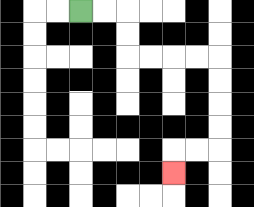{'start': '[3, 0]', 'end': '[7, 7]', 'path_directions': 'R,R,D,D,R,R,R,R,D,D,D,D,L,L,D', 'path_coordinates': '[[3, 0], [4, 0], [5, 0], [5, 1], [5, 2], [6, 2], [7, 2], [8, 2], [9, 2], [9, 3], [9, 4], [9, 5], [9, 6], [8, 6], [7, 6], [7, 7]]'}